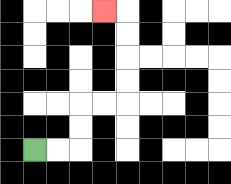{'start': '[1, 6]', 'end': '[4, 0]', 'path_directions': 'R,R,U,U,R,R,U,U,U,U,L', 'path_coordinates': '[[1, 6], [2, 6], [3, 6], [3, 5], [3, 4], [4, 4], [5, 4], [5, 3], [5, 2], [5, 1], [5, 0], [4, 0]]'}